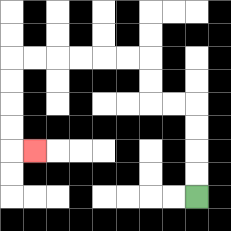{'start': '[8, 8]', 'end': '[1, 6]', 'path_directions': 'U,U,U,U,L,L,U,U,L,L,L,L,L,L,D,D,D,D,R', 'path_coordinates': '[[8, 8], [8, 7], [8, 6], [8, 5], [8, 4], [7, 4], [6, 4], [6, 3], [6, 2], [5, 2], [4, 2], [3, 2], [2, 2], [1, 2], [0, 2], [0, 3], [0, 4], [0, 5], [0, 6], [1, 6]]'}